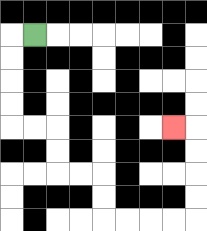{'start': '[1, 1]', 'end': '[7, 5]', 'path_directions': 'L,D,D,D,D,R,R,D,D,R,R,D,D,R,R,R,R,U,U,U,U,L', 'path_coordinates': '[[1, 1], [0, 1], [0, 2], [0, 3], [0, 4], [0, 5], [1, 5], [2, 5], [2, 6], [2, 7], [3, 7], [4, 7], [4, 8], [4, 9], [5, 9], [6, 9], [7, 9], [8, 9], [8, 8], [8, 7], [8, 6], [8, 5], [7, 5]]'}